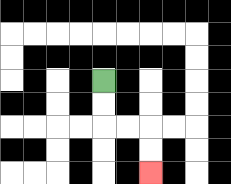{'start': '[4, 3]', 'end': '[6, 7]', 'path_directions': 'D,D,R,R,D,D', 'path_coordinates': '[[4, 3], [4, 4], [4, 5], [5, 5], [6, 5], [6, 6], [6, 7]]'}